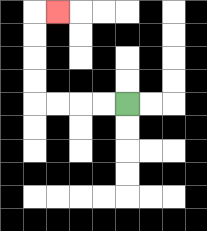{'start': '[5, 4]', 'end': '[2, 0]', 'path_directions': 'L,L,L,L,U,U,U,U,R', 'path_coordinates': '[[5, 4], [4, 4], [3, 4], [2, 4], [1, 4], [1, 3], [1, 2], [1, 1], [1, 0], [2, 0]]'}